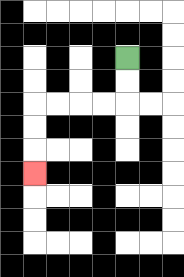{'start': '[5, 2]', 'end': '[1, 7]', 'path_directions': 'D,D,L,L,L,L,D,D,D', 'path_coordinates': '[[5, 2], [5, 3], [5, 4], [4, 4], [3, 4], [2, 4], [1, 4], [1, 5], [1, 6], [1, 7]]'}